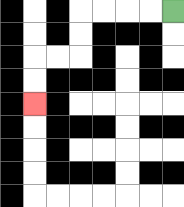{'start': '[7, 0]', 'end': '[1, 4]', 'path_directions': 'L,L,L,L,D,D,L,L,D,D', 'path_coordinates': '[[7, 0], [6, 0], [5, 0], [4, 0], [3, 0], [3, 1], [3, 2], [2, 2], [1, 2], [1, 3], [1, 4]]'}